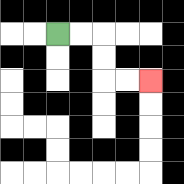{'start': '[2, 1]', 'end': '[6, 3]', 'path_directions': 'R,R,D,D,R,R', 'path_coordinates': '[[2, 1], [3, 1], [4, 1], [4, 2], [4, 3], [5, 3], [6, 3]]'}